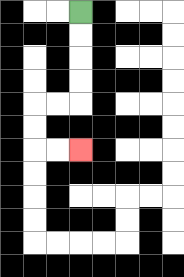{'start': '[3, 0]', 'end': '[3, 6]', 'path_directions': 'D,D,D,D,L,L,D,D,R,R', 'path_coordinates': '[[3, 0], [3, 1], [3, 2], [3, 3], [3, 4], [2, 4], [1, 4], [1, 5], [1, 6], [2, 6], [3, 6]]'}